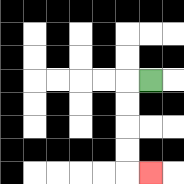{'start': '[6, 3]', 'end': '[6, 7]', 'path_directions': 'L,D,D,D,D,R', 'path_coordinates': '[[6, 3], [5, 3], [5, 4], [5, 5], [5, 6], [5, 7], [6, 7]]'}